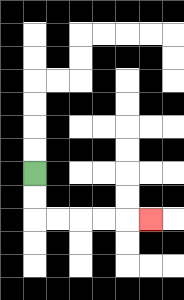{'start': '[1, 7]', 'end': '[6, 9]', 'path_directions': 'D,D,R,R,R,R,R', 'path_coordinates': '[[1, 7], [1, 8], [1, 9], [2, 9], [3, 9], [4, 9], [5, 9], [6, 9]]'}